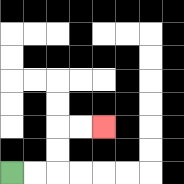{'start': '[0, 7]', 'end': '[4, 5]', 'path_directions': 'R,R,U,U,R,R', 'path_coordinates': '[[0, 7], [1, 7], [2, 7], [2, 6], [2, 5], [3, 5], [4, 5]]'}